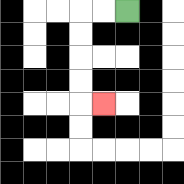{'start': '[5, 0]', 'end': '[4, 4]', 'path_directions': 'L,L,D,D,D,D,R', 'path_coordinates': '[[5, 0], [4, 0], [3, 0], [3, 1], [3, 2], [3, 3], [3, 4], [4, 4]]'}